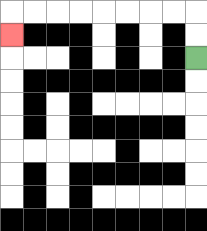{'start': '[8, 2]', 'end': '[0, 1]', 'path_directions': 'U,U,L,L,L,L,L,L,L,L,D', 'path_coordinates': '[[8, 2], [8, 1], [8, 0], [7, 0], [6, 0], [5, 0], [4, 0], [3, 0], [2, 0], [1, 0], [0, 0], [0, 1]]'}